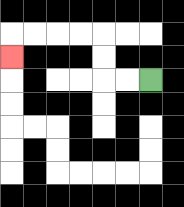{'start': '[6, 3]', 'end': '[0, 2]', 'path_directions': 'L,L,U,U,L,L,L,L,D', 'path_coordinates': '[[6, 3], [5, 3], [4, 3], [4, 2], [4, 1], [3, 1], [2, 1], [1, 1], [0, 1], [0, 2]]'}